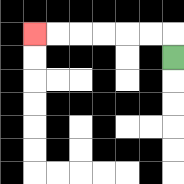{'start': '[7, 2]', 'end': '[1, 1]', 'path_directions': 'U,L,L,L,L,L,L', 'path_coordinates': '[[7, 2], [7, 1], [6, 1], [5, 1], [4, 1], [3, 1], [2, 1], [1, 1]]'}